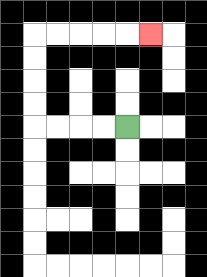{'start': '[5, 5]', 'end': '[6, 1]', 'path_directions': 'L,L,L,L,U,U,U,U,R,R,R,R,R', 'path_coordinates': '[[5, 5], [4, 5], [3, 5], [2, 5], [1, 5], [1, 4], [1, 3], [1, 2], [1, 1], [2, 1], [3, 1], [4, 1], [5, 1], [6, 1]]'}